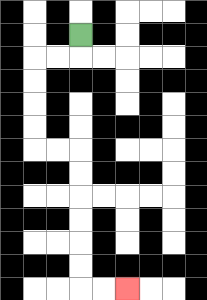{'start': '[3, 1]', 'end': '[5, 12]', 'path_directions': 'D,L,L,D,D,D,D,R,R,D,D,D,D,D,D,R,R', 'path_coordinates': '[[3, 1], [3, 2], [2, 2], [1, 2], [1, 3], [1, 4], [1, 5], [1, 6], [2, 6], [3, 6], [3, 7], [3, 8], [3, 9], [3, 10], [3, 11], [3, 12], [4, 12], [5, 12]]'}